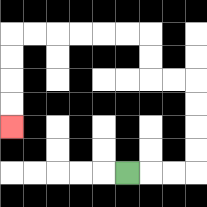{'start': '[5, 7]', 'end': '[0, 5]', 'path_directions': 'R,R,R,U,U,U,U,L,L,U,U,L,L,L,L,L,L,D,D,D,D', 'path_coordinates': '[[5, 7], [6, 7], [7, 7], [8, 7], [8, 6], [8, 5], [8, 4], [8, 3], [7, 3], [6, 3], [6, 2], [6, 1], [5, 1], [4, 1], [3, 1], [2, 1], [1, 1], [0, 1], [0, 2], [0, 3], [0, 4], [0, 5]]'}